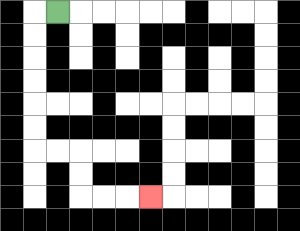{'start': '[2, 0]', 'end': '[6, 8]', 'path_directions': 'L,D,D,D,D,D,D,R,R,D,D,R,R,R', 'path_coordinates': '[[2, 0], [1, 0], [1, 1], [1, 2], [1, 3], [1, 4], [1, 5], [1, 6], [2, 6], [3, 6], [3, 7], [3, 8], [4, 8], [5, 8], [6, 8]]'}